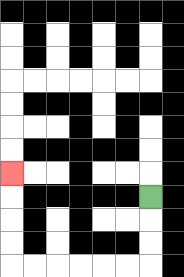{'start': '[6, 8]', 'end': '[0, 7]', 'path_directions': 'D,D,D,L,L,L,L,L,L,U,U,U,U', 'path_coordinates': '[[6, 8], [6, 9], [6, 10], [6, 11], [5, 11], [4, 11], [3, 11], [2, 11], [1, 11], [0, 11], [0, 10], [0, 9], [0, 8], [0, 7]]'}